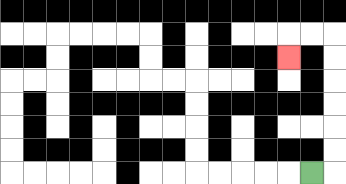{'start': '[13, 7]', 'end': '[12, 2]', 'path_directions': 'R,U,U,U,U,U,U,L,L,D', 'path_coordinates': '[[13, 7], [14, 7], [14, 6], [14, 5], [14, 4], [14, 3], [14, 2], [14, 1], [13, 1], [12, 1], [12, 2]]'}